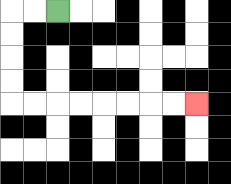{'start': '[2, 0]', 'end': '[8, 4]', 'path_directions': 'L,L,D,D,D,D,R,R,R,R,R,R,R,R', 'path_coordinates': '[[2, 0], [1, 0], [0, 0], [0, 1], [0, 2], [0, 3], [0, 4], [1, 4], [2, 4], [3, 4], [4, 4], [5, 4], [6, 4], [7, 4], [8, 4]]'}